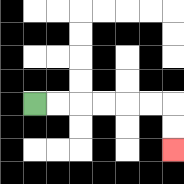{'start': '[1, 4]', 'end': '[7, 6]', 'path_directions': 'R,R,R,R,R,R,D,D', 'path_coordinates': '[[1, 4], [2, 4], [3, 4], [4, 4], [5, 4], [6, 4], [7, 4], [7, 5], [7, 6]]'}